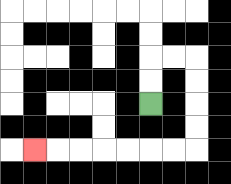{'start': '[6, 4]', 'end': '[1, 6]', 'path_directions': 'U,U,R,R,D,D,D,D,L,L,L,L,L,L,L', 'path_coordinates': '[[6, 4], [6, 3], [6, 2], [7, 2], [8, 2], [8, 3], [8, 4], [8, 5], [8, 6], [7, 6], [6, 6], [5, 6], [4, 6], [3, 6], [2, 6], [1, 6]]'}